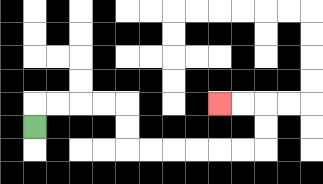{'start': '[1, 5]', 'end': '[9, 4]', 'path_directions': 'U,R,R,R,R,D,D,R,R,R,R,R,R,U,U,L,L', 'path_coordinates': '[[1, 5], [1, 4], [2, 4], [3, 4], [4, 4], [5, 4], [5, 5], [5, 6], [6, 6], [7, 6], [8, 6], [9, 6], [10, 6], [11, 6], [11, 5], [11, 4], [10, 4], [9, 4]]'}